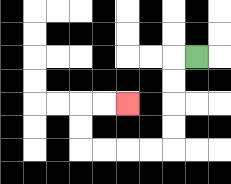{'start': '[8, 2]', 'end': '[5, 4]', 'path_directions': 'L,D,D,D,D,L,L,L,L,U,U,R,R', 'path_coordinates': '[[8, 2], [7, 2], [7, 3], [7, 4], [7, 5], [7, 6], [6, 6], [5, 6], [4, 6], [3, 6], [3, 5], [3, 4], [4, 4], [5, 4]]'}